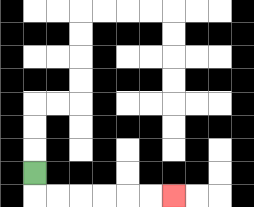{'start': '[1, 7]', 'end': '[7, 8]', 'path_directions': 'D,R,R,R,R,R,R', 'path_coordinates': '[[1, 7], [1, 8], [2, 8], [3, 8], [4, 8], [5, 8], [6, 8], [7, 8]]'}